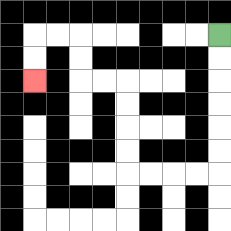{'start': '[9, 1]', 'end': '[1, 3]', 'path_directions': 'D,D,D,D,D,D,L,L,L,L,U,U,U,U,L,L,U,U,L,L,D,D', 'path_coordinates': '[[9, 1], [9, 2], [9, 3], [9, 4], [9, 5], [9, 6], [9, 7], [8, 7], [7, 7], [6, 7], [5, 7], [5, 6], [5, 5], [5, 4], [5, 3], [4, 3], [3, 3], [3, 2], [3, 1], [2, 1], [1, 1], [1, 2], [1, 3]]'}